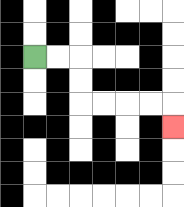{'start': '[1, 2]', 'end': '[7, 5]', 'path_directions': 'R,R,D,D,R,R,R,R,D', 'path_coordinates': '[[1, 2], [2, 2], [3, 2], [3, 3], [3, 4], [4, 4], [5, 4], [6, 4], [7, 4], [7, 5]]'}